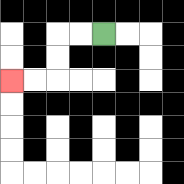{'start': '[4, 1]', 'end': '[0, 3]', 'path_directions': 'L,L,D,D,L,L', 'path_coordinates': '[[4, 1], [3, 1], [2, 1], [2, 2], [2, 3], [1, 3], [0, 3]]'}